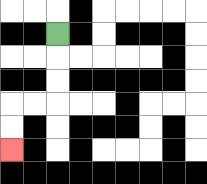{'start': '[2, 1]', 'end': '[0, 6]', 'path_directions': 'D,D,D,L,L,D,D', 'path_coordinates': '[[2, 1], [2, 2], [2, 3], [2, 4], [1, 4], [0, 4], [0, 5], [0, 6]]'}